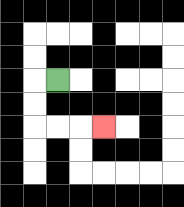{'start': '[2, 3]', 'end': '[4, 5]', 'path_directions': 'L,D,D,R,R,R', 'path_coordinates': '[[2, 3], [1, 3], [1, 4], [1, 5], [2, 5], [3, 5], [4, 5]]'}